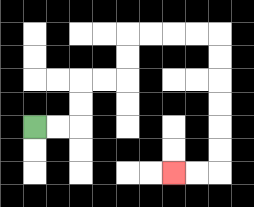{'start': '[1, 5]', 'end': '[7, 7]', 'path_directions': 'R,R,U,U,R,R,U,U,R,R,R,R,D,D,D,D,D,D,L,L', 'path_coordinates': '[[1, 5], [2, 5], [3, 5], [3, 4], [3, 3], [4, 3], [5, 3], [5, 2], [5, 1], [6, 1], [7, 1], [8, 1], [9, 1], [9, 2], [9, 3], [9, 4], [9, 5], [9, 6], [9, 7], [8, 7], [7, 7]]'}